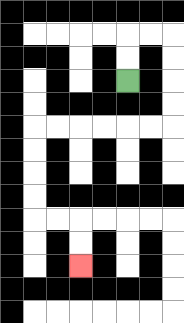{'start': '[5, 3]', 'end': '[3, 11]', 'path_directions': 'U,U,R,R,D,D,D,D,L,L,L,L,L,L,D,D,D,D,R,R,D,D', 'path_coordinates': '[[5, 3], [5, 2], [5, 1], [6, 1], [7, 1], [7, 2], [7, 3], [7, 4], [7, 5], [6, 5], [5, 5], [4, 5], [3, 5], [2, 5], [1, 5], [1, 6], [1, 7], [1, 8], [1, 9], [2, 9], [3, 9], [3, 10], [3, 11]]'}